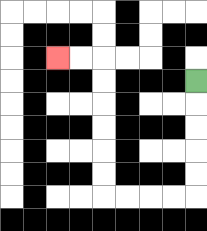{'start': '[8, 3]', 'end': '[2, 2]', 'path_directions': 'D,D,D,D,D,L,L,L,L,U,U,U,U,U,U,L,L', 'path_coordinates': '[[8, 3], [8, 4], [8, 5], [8, 6], [8, 7], [8, 8], [7, 8], [6, 8], [5, 8], [4, 8], [4, 7], [4, 6], [4, 5], [4, 4], [4, 3], [4, 2], [3, 2], [2, 2]]'}